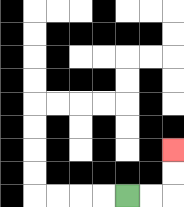{'start': '[5, 8]', 'end': '[7, 6]', 'path_directions': 'R,R,U,U', 'path_coordinates': '[[5, 8], [6, 8], [7, 8], [7, 7], [7, 6]]'}